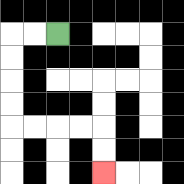{'start': '[2, 1]', 'end': '[4, 7]', 'path_directions': 'L,L,D,D,D,D,R,R,R,R,D,D', 'path_coordinates': '[[2, 1], [1, 1], [0, 1], [0, 2], [0, 3], [0, 4], [0, 5], [1, 5], [2, 5], [3, 5], [4, 5], [4, 6], [4, 7]]'}